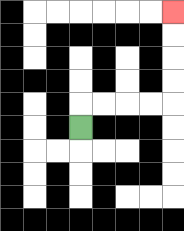{'start': '[3, 5]', 'end': '[7, 0]', 'path_directions': 'U,R,R,R,R,U,U,U,U', 'path_coordinates': '[[3, 5], [3, 4], [4, 4], [5, 4], [6, 4], [7, 4], [7, 3], [7, 2], [7, 1], [7, 0]]'}